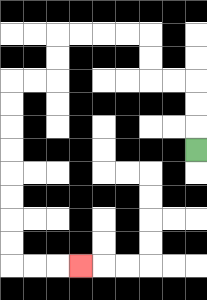{'start': '[8, 6]', 'end': '[3, 11]', 'path_directions': 'U,U,U,L,L,U,U,L,L,L,L,D,D,L,L,D,D,D,D,D,D,D,D,R,R,R', 'path_coordinates': '[[8, 6], [8, 5], [8, 4], [8, 3], [7, 3], [6, 3], [6, 2], [6, 1], [5, 1], [4, 1], [3, 1], [2, 1], [2, 2], [2, 3], [1, 3], [0, 3], [0, 4], [0, 5], [0, 6], [0, 7], [0, 8], [0, 9], [0, 10], [0, 11], [1, 11], [2, 11], [3, 11]]'}